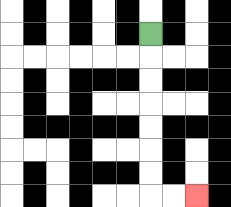{'start': '[6, 1]', 'end': '[8, 8]', 'path_directions': 'D,D,D,D,D,D,D,R,R', 'path_coordinates': '[[6, 1], [6, 2], [6, 3], [6, 4], [6, 5], [6, 6], [6, 7], [6, 8], [7, 8], [8, 8]]'}